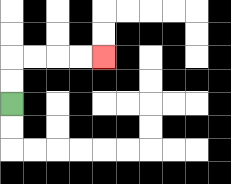{'start': '[0, 4]', 'end': '[4, 2]', 'path_directions': 'U,U,R,R,R,R', 'path_coordinates': '[[0, 4], [0, 3], [0, 2], [1, 2], [2, 2], [3, 2], [4, 2]]'}